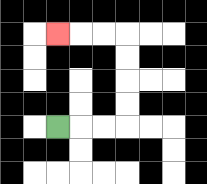{'start': '[2, 5]', 'end': '[2, 1]', 'path_directions': 'R,R,R,U,U,U,U,L,L,L', 'path_coordinates': '[[2, 5], [3, 5], [4, 5], [5, 5], [5, 4], [5, 3], [5, 2], [5, 1], [4, 1], [3, 1], [2, 1]]'}